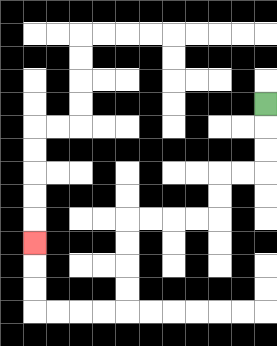{'start': '[11, 4]', 'end': '[1, 10]', 'path_directions': 'D,D,D,L,L,D,D,L,L,L,L,D,D,D,D,L,L,L,L,U,U,U', 'path_coordinates': '[[11, 4], [11, 5], [11, 6], [11, 7], [10, 7], [9, 7], [9, 8], [9, 9], [8, 9], [7, 9], [6, 9], [5, 9], [5, 10], [5, 11], [5, 12], [5, 13], [4, 13], [3, 13], [2, 13], [1, 13], [1, 12], [1, 11], [1, 10]]'}